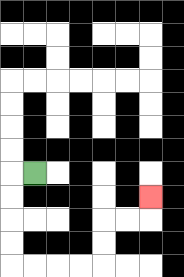{'start': '[1, 7]', 'end': '[6, 8]', 'path_directions': 'L,D,D,D,D,R,R,R,R,U,U,R,R,U', 'path_coordinates': '[[1, 7], [0, 7], [0, 8], [0, 9], [0, 10], [0, 11], [1, 11], [2, 11], [3, 11], [4, 11], [4, 10], [4, 9], [5, 9], [6, 9], [6, 8]]'}